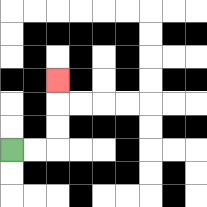{'start': '[0, 6]', 'end': '[2, 3]', 'path_directions': 'R,R,U,U,U', 'path_coordinates': '[[0, 6], [1, 6], [2, 6], [2, 5], [2, 4], [2, 3]]'}